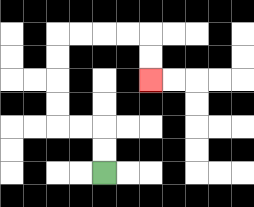{'start': '[4, 7]', 'end': '[6, 3]', 'path_directions': 'U,U,L,L,U,U,U,U,R,R,R,R,D,D', 'path_coordinates': '[[4, 7], [4, 6], [4, 5], [3, 5], [2, 5], [2, 4], [2, 3], [2, 2], [2, 1], [3, 1], [4, 1], [5, 1], [6, 1], [6, 2], [6, 3]]'}